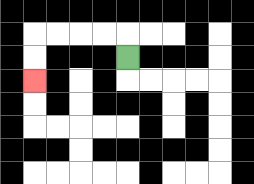{'start': '[5, 2]', 'end': '[1, 3]', 'path_directions': 'U,L,L,L,L,D,D', 'path_coordinates': '[[5, 2], [5, 1], [4, 1], [3, 1], [2, 1], [1, 1], [1, 2], [1, 3]]'}